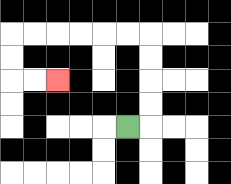{'start': '[5, 5]', 'end': '[2, 3]', 'path_directions': 'R,U,U,U,U,L,L,L,L,L,L,D,D,R,R', 'path_coordinates': '[[5, 5], [6, 5], [6, 4], [6, 3], [6, 2], [6, 1], [5, 1], [4, 1], [3, 1], [2, 1], [1, 1], [0, 1], [0, 2], [0, 3], [1, 3], [2, 3]]'}